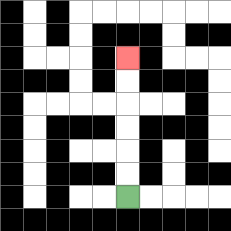{'start': '[5, 8]', 'end': '[5, 2]', 'path_directions': 'U,U,U,U,U,U', 'path_coordinates': '[[5, 8], [5, 7], [5, 6], [5, 5], [5, 4], [5, 3], [5, 2]]'}